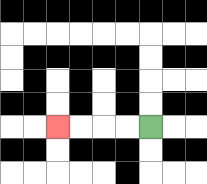{'start': '[6, 5]', 'end': '[2, 5]', 'path_directions': 'L,L,L,L', 'path_coordinates': '[[6, 5], [5, 5], [4, 5], [3, 5], [2, 5]]'}